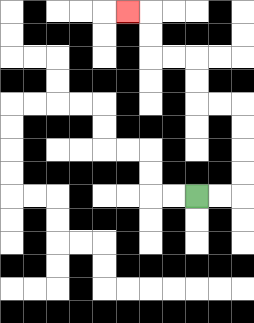{'start': '[8, 8]', 'end': '[5, 0]', 'path_directions': 'R,R,U,U,U,U,L,L,U,U,L,L,U,U,L', 'path_coordinates': '[[8, 8], [9, 8], [10, 8], [10, 7], [10, 6], [10, 5], [10, 4], [9, 4], [8, 4], [8, 3], [8, 2], [7, 2], [6, 2], [6, 1], [6, 0], [5, 0]]'}